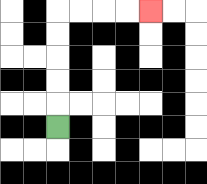{'start': '[2, 5]', 'end': '[6, 0]', 'path_directions': 'U,U,U,U,U,R,R,R,R', 'path_coordinates': '[[2, 5], [2, 4], [2, 3], [2, 2], [2, 1], [2, 0], [3, 0], [4, 0], [5, 0], [6, 0]]'}